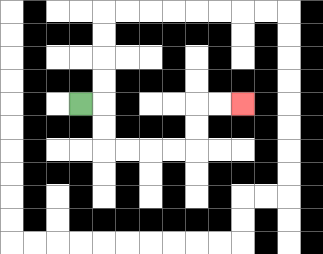{'start': '[3, 4]', 'end': '[10, 4]', 'path_directions': 'R,D,D,R,R,R,R,U,U,R,R', 'path_coordinates': '[[3, 4], [4, 4], [4, 5], [4, 6], [5, 6], [6, 6], [7, 6], [8, 6], [8, 5], [8, 4], [9, 4], [10, 4]]'}